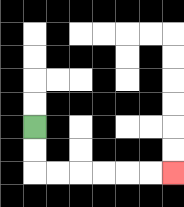{'start': '[1, 5]', 'end': '[7, 7]', 'path_directions': 'D,D,R,R,R,R,R,R', 'path_coordinates': '[[1, 5], [1, 6], [1, 7], [2, 7], [3, 7], [4, 7], [5, 7], [6, 7], [7, 7]]'}